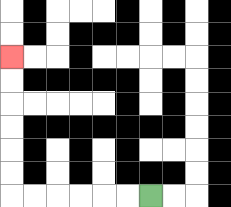{'start': '[6, 8]', 'end': '[0, 2]', 'path_directions': 'L,L,L,L,L,L,U,U,U,U,U,U', 'path_coordinates': '[[6, 8], [5, 8], [4, 8], [3, 8], [2, 8], [1, 8], [0, 8], [0, 7], [0, 6], [0, 5], [0, 4], [0, 3], [0, 2]]'}